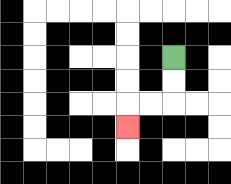{'start': '[7, 2]', 'end': '[5, 5]', 'path_directions': 'D,D,L,L,D', 'path_coordinates': '[[7, 2], [7, 3], [7, 4], [6, 4], [5, 4], [5, 5]]'}